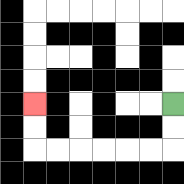{'start': '[7, 4]', 'end': '[1, 4]', 'path_directions': 'D,D,L,L,L,L,L,L,U,U', 'path_coordinates': '[[7, 4], [7, 5], [7, 6], [6, 6], [5, 6], [4, 6], [3, 6], [2, 6], [1, 6], [1, 5], [1, 4]]'}